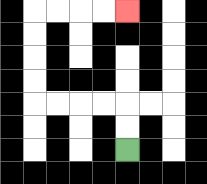{'start': '[5, 6]', 'end': '[5, 0]', 'path_directions': 'U,U,L,L,L,L,U,U,U,U,R,R,R,R', 'path_coordinates': '[[5, 6], [5, 5], [5, 4], [4, 4], [3, 4], [2, 4], [1, 4], [1, 3], [1, 2], [1, 1], [1, 0], [2, 0], [3, 0], [4, 0], [5, 0]]'}